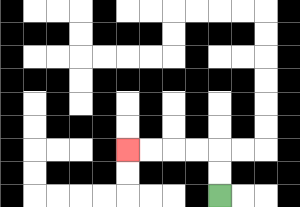{'start': '[9, 8]', 'end': '[5, 6]', 'path_directions': 'U,U,L,L,L,L', 'path_coordinates': '[[9, 8], [9, 7], [9, 6], [8, 6], [7, 6], [6, 6], [5, 6]]'}